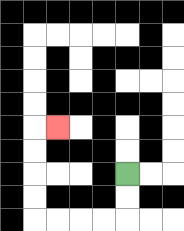{'start': '[5, 7]', 'end': '[2, 5]', 'path_directions': 'D,D,L,L,L,L,U,U,U,U,R', 'path_coordinates': '[[5, 7], [5, 8], [5, 9], [4, 9], [3, 9], [2, 9], [1, 9], [1, 8], [1, 7], [1, 6], [1, 5], [2, 5]]'}